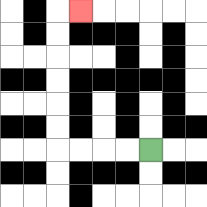{'start': '[6, 6]', 'end': '[3, 0]', 'path_directions': 'L,L,L,L,U,U,U,U,U,U,R', 'path_coordinates': '[[6, 6], [5, 6], [4, 6], [3, 6], [2, 6], [2, 5], [2, 4], [2, 3], [2, 2], [2, 1], [2, 0], [3, 0]]'}